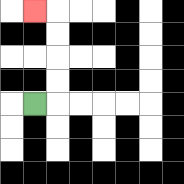{'start': '[1, 4]', 'end': '[1, 0]', 'path_directions': 'R,U,U,U,U,L', 'path_coordinates': '[[1, 4], [2, 4], [2, 3], [2, 2], [2, 1], [2, 0], [1, 0]]'}